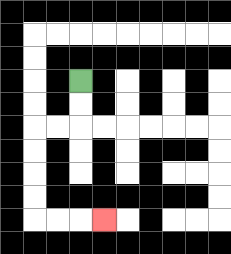{'start': '[3, 3]', 'end': '[4, 9]', 'path_directions': 'D,D,L,L,D,D,D,D,R,R,R', 'path_coordinates': '[[3, 3], [3, 4], [3, 5], [2, 5], [1, 5], [1, 6], [1, 7], [1, 8], [1, 9], [2, 9], [3, 9], [4, 9]]'}